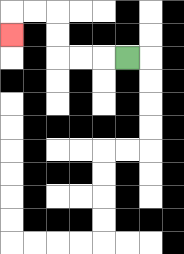{'start': '[5, 2]', 'end': '[0, 1]', 'path_directions': 'L,L,L,U,U,L,L,D', 'path_coordinates': '[[5, 2], [4, 2], [3, 2], [2, 2], [2, 1], [2, 0], [1, 0], [0, 0], [0, 1]]'}